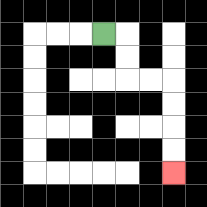{'start': '[4, 1]', 'end': '[7, 7]', 'path_directions': 'R,D,D,R,R,D,D,D,D', 'path_coordinates': '[[4, 1], [5, 1], [5, 2], [5, 3], [6, 3], [7, 3], [7, 4], [7, 5], [7, 6], [7, 7]]'}